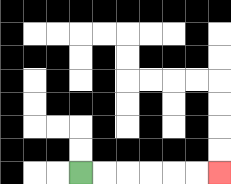{'start': '[3, 7]', 'end': '[9, 7]', 'path_directions': 'R,R,R,R,R,R', 'path_coordinates': '[[3, 7], [4, 7], [5, 7], [6, 7], [7, 7], [8, 7], [9, 7]]'}